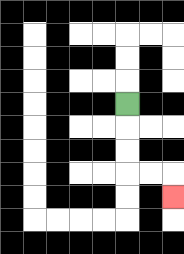{'start': '[5, 4]', 'end': '[7, 8]', 'path_directions': 'D,D,D,R,R,D', 'path_coordinates': '[[5, 4], [5, 5], [5, 6], [5, 7], [6, 7], [7, 7], [7, 8]]'}